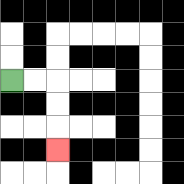{'start': '[0, 3]', 'end': '[2, 6]', 'path_directions': 'R,R,D,D,D', 'path_coordinates': '[[0, 3], [1, 3], [2, 3], [2, 4], [2, 5], [2, 6]]'}